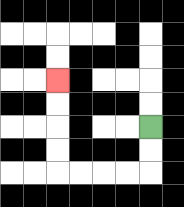{'start': '[6, 5]', 'end': '[2, 3]', 'path_directions': 'D,D,L,L,L,L,U,U,U,U', 'path_coordinates': '[[6, 5], [6, 6], [6, 7], [5, 7], [4, 7], [3, 7], [2, 7], [2, 6], [2, 5], [2, 4], [2, 3]]'}